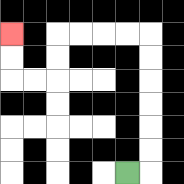{'start': '[5, 7]', 'end': '[0, 1]', 'path_directions': 'R,U,U,U,U,U,U,L,L,L,L,D,D,L,L,U,U', 'path_coordinates': '[[5, 7], [6, 7], [6, 6], [6, 5], [6, 4], [6, 3], [6, 2], [6, 1], [5, 1], [4, 1], [3, 1], [2, 1], [2, 2], [2, 3], [1, 3], [0, 3], [0, 2], [0, 1]]'}